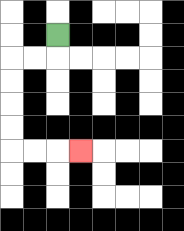{'start': '[2, 1]', 'end': '[3, 6]', 'path_directions': 'D,L,L,D,D,D,D,R,R,R', 'path_coordinates': '[[2, 1], [2, 2], [1, 2], [0, 2], [0, 3], [0, 4], [0, 5], [0, 6], [1, 6], [2, 6], [3, 6]]'}